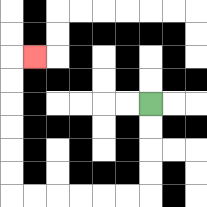{'start': '[6, 4]', 'end': '[1, 2]', 'path_directions': 'D,D,D,D,L,L,L,L,L,L,U,U,U,U,U,U,R', 'path_coordinates': '[[6, 4], [6, 5], [6, 6], [6, 7], [6, 8], [5, 8], [4, 8], [3, 8], [2, 8], [1, 8], [0, 8], [0, 7], [0, 6], [0, 5], [0, 4], [0, 3], [0, 2], [1, 2]]'}